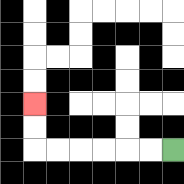{'start': '[7, 6]', 'end': '[1, 4]', 'path_directions': 'L,L,L,L,L,L,U,U', 'path_coordinates': '[[7, 6], [6, 6], [5, 6], [4, 6], [3, 6], [2, 6], [1, 6], [1, 5], [1, 4]]'}